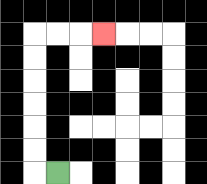{'start': '[2, 7]', 'end': '[4, 1]', 'path_directions': 'L,U,U,U,U,U,U,R,R,R', 'path_coordinates': '[[2, 7], [1, 7], [1, 6], [1, 5], [1, 4], [1, 3], [1, 2], [1, 1], [2, 1], [3, 1], [4, 1]]'}